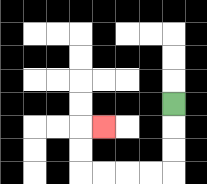{'start': '[7, 4]', 'end': '[4, 5]', 'path_directions': 'D,D,D,L,L,L,L,U,U,R', 'path_coordinates': '[[7, 4], [7, 5], [7, 6], [7, 7], [6, 7], [5, 7], [4, 7], [3, 7], [3, 6], [3, 5], [4, 5]]'}